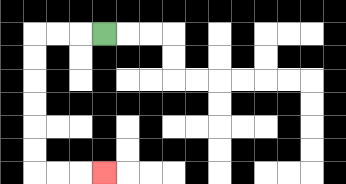{'start': '[4, 1]', 'end': '[4, 7]', 'path_directions': 'L,L,L,D,D,D,D,D,D,R,R,R', 'path_coordinates': '[[4, 1], [3, 1], [2, 1], [1, 1], [1, 2], [1, 3], [1, 4], [1, 5], [1, 6], [1, 7], [2, 7], [3, 7], [4, 7]]'}